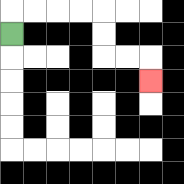{'start': '[0, 1]', 'end': '[6, 3]', 'path_directions': 'U,R,R,R,R,D,D,R,R,D', 'path_coordinates': '[[0, 1], [0, 0], [1, 0], [2, 0], [3, 0], [4, 0], [4, 1], [4, 2], [5, 2], [6, 2], [6, 3]]'}